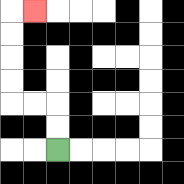{'start': '[2, 6]', 'end': '[1, 0]', 'path_directions': 'U,U,L,L,U,U,U,U,R', 'path_coordinates': '[[2, 6], [2, 5], [2, 4], [1, 4], [0, 4], [0, 3], [0, 2], [0, 1], [0, 0], [1, 0]]'}